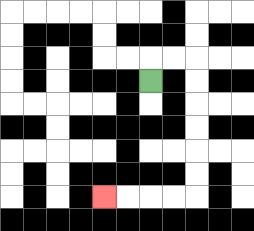{'start': '[6, 3]', 'end': '[4, 8]', 'path_directions': 'U,R,R,D,D,D,D,D,D,L,L,L,L', 'path_coordinates': '[[6, 3], [6, 2], [7, 2], [8, 2], [8, 3], [8, 4], [8, 5], [8, 6], [8, 7], [8, 8], [7, 8], [6, 8], [5, 8], [4, 8]]'}